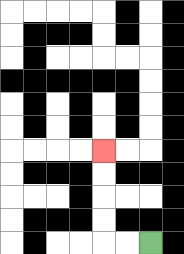{'start': '[6, 10]', 'end': '[4, 6]', 'path_directions': 'L,L,U,U,U,U', 'path_coordinates': '[[6, 10], [5, 10], [4, 10], [4, 9], [4, 8], [4, 7], [4, 6]]'}